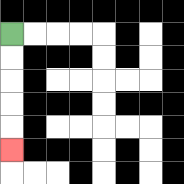{'start': '[0, 1]', 'end': '[0, 6]', 'path_directions': 'D,D,D,D,D', 'path_coordinates': '[[0, 1], [0, 2], [0, 3], [0, 4], [0, 5], [0, 6]]'}